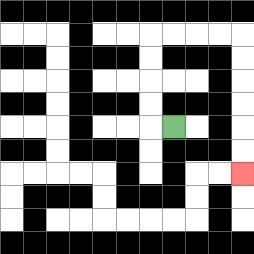{'start': '[7, 5]', 'end': '[10, 7]', 'path_directions': 'L,U,U,U,U,R,R,R,R,D,D,D,D,D,D', 'path_coordinates': '[[7, 5], [6, 5], [6, 4], [6, 3], [6, 2], [6, 1], [7, 1], [8, 1], [9, 1], [10, 1], [10, 2], [10, 3], [10, 4], [10, 5], [10, 6], [10, 7]]'}